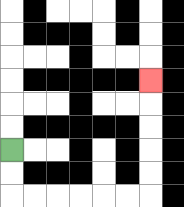{'start': '[0, 6]', 'end': '[6, 3]', 'path_directions': 'D,D,R,R,R,R,R,R,U,U,U,U,U', 'path_coordinates': '[[0, 6], [0, 7], [0, 8], [1, 8], [2, 8], [3, 8], [4, 8], [5, 8], [6, 8], [6, 7], [6, 6], [6, 5], [6, 4], [6, 3]]'}